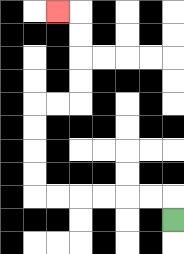{'start': '[7, 9]', 'end': '[2, 0]', 'path_directions': 'U,L,L,L,L,L,L,U,U,U,U,R,R,U,U,U,U,L', 'path_coordinates': '[[7, 9], [7, 8], [6, 8], [5, 8], [4, 8], [3, 8], [2, 8], [1, 8], [1, 7], [1, 6], [1, 5], [1, 4], [2, 4], [3, 4], [3, 3], [3, 2], [3, 1], [3, 0], [2, 0]]'}